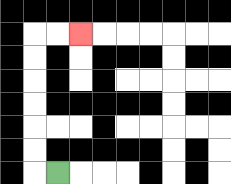{'start': '[2, 7]', 'end': '[3, 1]', 'path_directions': 'L,U,U,U,U,U,U,R,R', 'path_coordinates': '[[2, 7], [1, 7], [1, 6], [1, 5], [1, 4], [1, 3], [1, 2], [1, 1], [2, 1], [3, 1]]'}